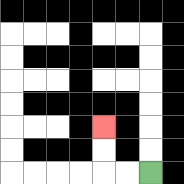{'start': '[6, 7]', 'end': '[4, 5]', 'path_directions': 'L,L,U,U', 'path_coordinates': '[[6, 7], [5, 7], [4, 7], [4, 6], [4, 5]]'}